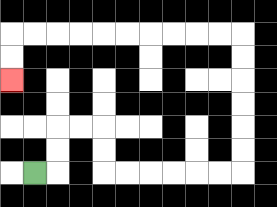{'start': '[1, 7]', 'end': '[0, 3]', 'path_directions': 'R,U,U,R,R,D,D,R,R,R,R,R,R,U,U,U,U,U,U,L,L,L,L,L,L,L,L,L,L,D,D', 'path_coordinates': '[[1, 7], [2, 7], [2, 6], [2, 5], [3, 5], [4, 5], [4, 6], [4, 7], [5, 7], [6, 7], [7, 7], [8, 7], [9, 7], [10, 7], [10, 6], [10, 5], [10, 4], [10, 3], [10, 2], [10, 1], [9, 1], [8, 1], [7, 1], [6, 1], [5, 1], [4, 1], [3, 1], [2, 1], [1, 1], [0, 1], [0, 2], [0, 3]]'}